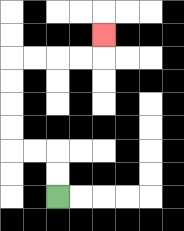{'start': '[2, 8]', 'end': '[4, 1]', 'path_directions': 'U,U,L,L,U,U,U,U,R,R,R,R,U', 'path_coordinates': '[[2, 8], [2, 7], [2, 6], [1, 6], [0, 6], [0, 5], [0, 4], [0, 3], [0, 2], [1, 2], [2, 2], [3, 2], [4, 2], [4, 1]]'}